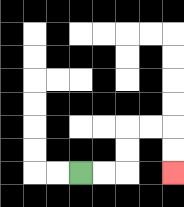{'start': '[3, 7]', 'end': '[7, 7]', 'path_directions': 'R,R,U,U,R,R,D,D', 'path_coordinates': '[[3, 7], [4, 7], [5, 7], [5, 6], [5, 5], [6, 5], [7, 5], [7, 6], [7, 7]]'}